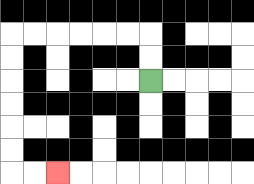{'start': '[6, 3]', 'end': '[2, 7]', 'path_directions': 'U,U,L,L,L,L,L,L,D,D,D,D,D,D,R,R', 'path_coordinates': '[[6, 3], [6, 2], [6, 1], [5, 1], [4, 1], [3, 1], [2, 1], [1, 1], [0, 1], [0, 2], [0, 3], [0, 4], [0, 5], [0, 6], [0, 7], [1, 7], [2, 7]]'}